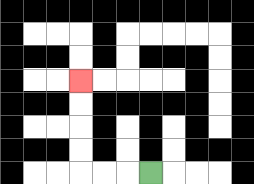{'start': '[6, 7]', 'end': '[3, 3]', 'path_directions': 'L,L,L,U,U,U,U', 'path_coordinates': '[[6, 7], [5, 7], [4, 7], [3, 7], [3, 6], [3, 5], [3, 4], [3, 3]]'}